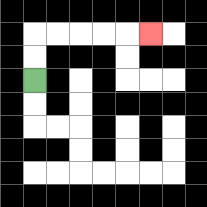{'start': '[1, 3]', 'end': '[6, 1]', 'path_directions': 'U,U,R,R,R,R,R', 'path_coordinates': '[[1, 3], [1, 2], [1, 1], [2, 1], [3, 1], [4, 1], [5, 1], [6, 1]]'}